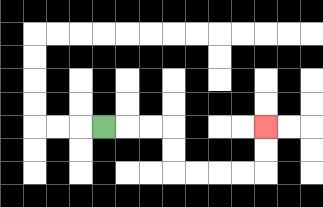{'start': '[4, 5]', 'end': '[11, 5]', 'path_directions': 'R,R,R,D,D,R,R,R,R,U,U', 'path_coordinates': '[[4, 5], [5, 5], [6, 5], [7, 5], [7, 6], [7, 7], [8, 7], [9, 7], [10, 7], [11, 7], [11, 6], [11, 5]]'}